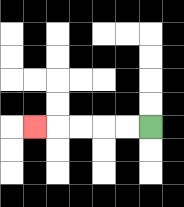{'start': '[6, 5]', 'end': '[1, 5]', 'path_directions': 'L,L,L,L,L', 'path_coordinates': '[[6, 5], [5, 5], [4, 5], [3, 5], [2, 5], [1, 5]]'}